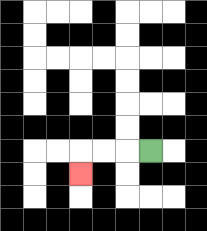{'start': '[6, 6]', 'end': '[3, 7]', 'path_directions': 'L,L,L,D', 'path_coordinates': '[[6, 6], [5, 6], [4, 6], [3, 6], [3, 7]]'}